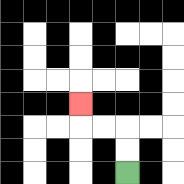{'start': '[5, 7]', 'end': '[3, 4]', 'path_directions': 'U,U,L,L,U', 'path_coordinates': '[[5, 7], [5, 6], [5, 5], [4, 5], [3, 5], [3, 4]]'}